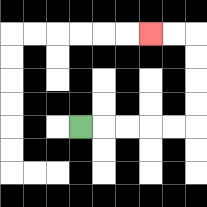{'start': '[3, 5]', 'end': '[6, 1]', 'path_directions': 'R,R,R,R,R,U,U,U,U,L,L', 'path_coordinates': '[[3, 5], [4, 5], [5, 5], [6, 5], [7, 5], [8, 5], [8, 4], [8, 3], [8, 2], [8, 1], [7, 1], [6, 1]]'}